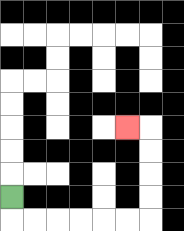{'start': '[0, 8]', 'end': '[5, 5]', 'path_directions': 'D,R,R,R,R,R,R,U,U,U,U,L', 'path_coordinates': '[[0, 8], [0, 9], [1, 9], [2, 9], [3, 9], [4, 9], [5, 9], [6, 9], [6, 8], [6, 7], [6, 6], [6, 5], [5, 5]]'}